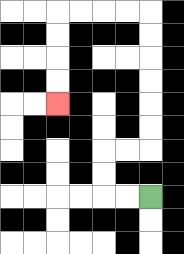{'start': '[6, 8]', 'end': '[2, 4]', 'path_directions': 'L,L,U,U,R,R,U,U,U,U,U,U,L,L,L,L,D,D,D,D', 'path_coordinates': '[[6, 8], [5, 8], [4, 8], [4, 7], [4, 6], [5, 6], [6, 6], [6, 5], [6, 4], [6, 3], [6, 2], [6, 1], [6, 0], [5, 0], [4, 0], [3, 0], [2, 0], [2, 1], [2, 2], [2, 3], [2, 4]]'}